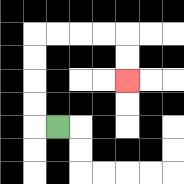{'start': '[2, 5]', 'end': '[5, 3]', 'path_directions': 'L,U,U,U,U,R,R,R,R,D,D', 'path_coordinates': '[[2, 5], [1, 5], [1, 4], [1, 3], [1, 2], [1, 1], [2, 1], [3, 1], [4, 1], [5, 1], [5, 2], [5, 3]]'}